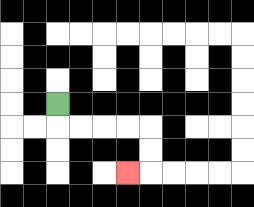{'start': '[2, 4]', 'end': '[5, 7]', 'path_directions': 'D,R,R,R,R,D,D,L', 'path_coordinates': '[[2, 4], [2, 5], [3, 5], [4, 5], [5, 5], [6, 5], [6, 6], [6, 7], [5, 7]]'}